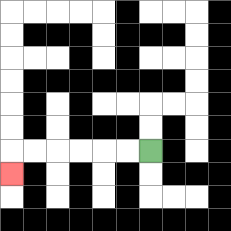{'start': '[6, 6]', 'end': '[0, 7]', 'path_directions': 'L,L,L,L,L,L,D', 'path_coordinates': '[[6, 6], [5, 6], [4, 6], [3, 6], [2, 6], [1, 6], [0, 6], [0, 7]]'}